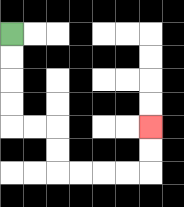{'start': '[0, 1]', 'end': '[6, 5]', 'path_directions': 'D,D,D,D,R,R,D,D,R,R,R,R,U,U', 'path_coordinates': '[[0, 1], [0, 2], [0, 3], [0, 4], [0, 5], [1, 5], [2, 5], [2, 6], [2, 7], [3, 7], [4, 7], [5, 7], [6, 7], [6, 6], [6, 5]]'}